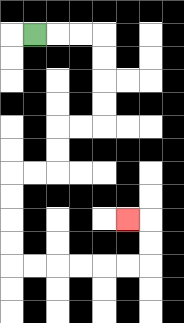{'start': '[1, 1]', 'end': '[5, 9]', 'path_directions': 'R,R,R,D,D,D,D,L,L,D,D,L,L,D,D,D,D,R,R,R,R,R,R,U,U,L', 'path_coordinates': '[[1, 1], [2, 1], [3, 1], [4, 1], [4, 2], [4, 3], [4, 4], [4, 5], [3, 5], [2, 5], [2, 6], [2, 7], [1, 7], [0, 7], [0, 8], [0, 9], [0, 10], [0, 11], [1, 11], [2, 11], [3, 11], [4, 11], [5, 11], [6, 11], [6, 10], [6, 9], [5, 9]]'}